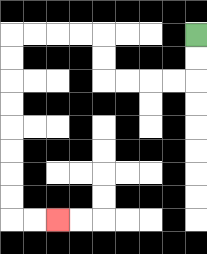{'start': '[8, 1]', 'end': '[2, 9]', 'path_directions': 'D,D,L,L,L,L,U,U,L,L,L,L,D,D,D,D,D,D,D,D,R,R', 'path_coordinates': '[[8, 1], [8, 2], [8, 3], [7, 3], [6, 3], [5, 3], [4, 3], [4, 2], [4, 1], [3, 1], [2, 1], [1, 1], [0, 1], [0, 2], [0, 3], [0, 4], [0, 5], [0, 6], [0, 7], [0, 8], [0, 9], [1, 9], [2, 9]]'}